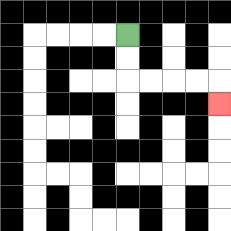{'start': '[5, 1]', 'end': '[9, 4]', 'path_directions': 'D,D,R,R,R,R,D', 'path_coordinates': '[[5, 1], [5, 2], [5, 3], [6, 3], [7, 3], [8, 3], [9, 3], [9, 4]]'}